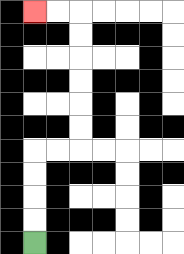{'start': '[1, 10]', 'end': '[1, 0]', 'path_directions': 'U,U,U,U,R,R,U,U,U,U,U,U,L,L', 'path_coordinates': '[[1, 10], [1, 9], [1, 8], [1, 7], [1, 6], [2, 6], [3, 6], [3, 5], [3, 4], [3, 3], [3, 2], [3, 1], [3, 0], [2, 0], [1, 0]]'}